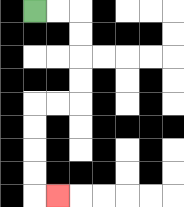{'start': '[1, 0]', 'end': '[2, 8]', 'path_directions': 'R,R,D,D,D,D,L,L,D,D,D,D,R', 'path_coordinates': '[[1, 0], [2, 0], [3, 0], [3, 1], [3, 2], [3, 3], [3, 4], [2, 4], [1, 4], [1, 5], [1, 6], [1, 7], [1, 8], [2, 8]]'}